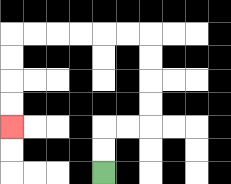{'start': '[4, 7]', 'end': '[0, 5]', 'path_directions': 'U,U,R,R,U,U,U,U,L,L,L,L,L,L,D,D,D,D', 'path_coordinates': '[[4, 7], [4, 6], [4, 5], [5, 5], [6, 5], [6, 4], [6, 3], [6, 2], [6, 1], [5, 1], [4, 1], [3, 1], [2, 1], [1, 1], [0, 1], [0, 2], [0, 3], [0, 4], [0, 5]]'}